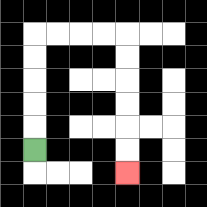{'start': '[1, 6]', 'end': '[5, 7]', 'path_directions': 'U,U,U,U,U,R,R,R,R,D,D,D,D,D,D', 'path_coordinates': '[[1, 6], [1, 5], [1, 4], [1, 3], [1, 2], [1, 1], [2, 1], [3, 1], [4, 1], [5, 1], [5, 2], [5, 3], [5, 4], [5, 5], [5, 6], [5, 7]]'}